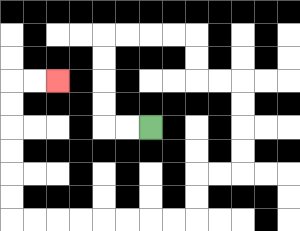{'start': '[6, 5]', 'end': '[2, 3]', 'path_directions': 'L,L,U,U,U,U,R,R,R,R,D,D,R,R,D,D,D,D,L,L,D,D,L,L,L,L,L,L,L,L,U,U,U,U,U,U,R,R', 'path_coordinates': '[[6, 5], [5, 5], [4, 5], [4, 4], [4, 3], [4, 2], [4, 1], [5, 1], [6, 1], [7, 1], [8, 1], [8, 2], [8, 3], [9, 3], [10, 3], [10, 4], [10, 5], [10, 6], [10, 7], [9, 7], [8, 7], [8, 8], [8, 9], [7, 9], [6, 9], [5, 9], [4, 9], [3, 9], [2, 9], [1, 9], [0, 9], [0, 8], [0, 7], [0, 6], [0, 5], [0, 4], [0, 3], [1, 3], [2, 3]]'}